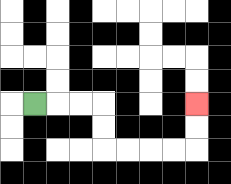{'start': '[1, 4]', 'end': '[8, 4]', 'path_directions': 'R,R,R,D,D,R,R,R,R,U,U', 'path_coordinates': '[[1, 4], [2, 4], [3, 4], [4, 4], [4, 5], [4, 6], [5, 6], [6, 6], [7, 6], [8, 6], [8, 5], [8, 4]]'}